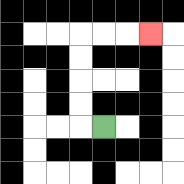{'start': '[4, 5]', 'end': '[6, 1]', 'path_directions': 'L,U,U,U,U,R,R,R', 'path_coordinates': '[[4, 5], [3, 5], [3, 4], [3, 3], [3, 2], [3, 1], [4, 1], [5, 1], [6, 1]]'}